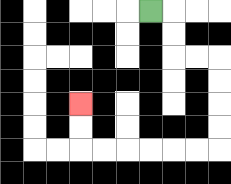{'start': '[6, 0]', 'end': '[3, 4]', 'path_directions': 'R,D,D,R,R,D,D,D,D,L,L,L,L,L,L,U,U', 'path_coordinates': '[[6, 0], [7, 0], [7, 1], [7, 2], [8, 2], [9, 2], [9, 3], [9, 4], [9, 5], [9, 6], [8, 6], [7, 6], [6, 6], [5, 6], [4, 6], [3, 6], [3, 5], [3, 4]]'}